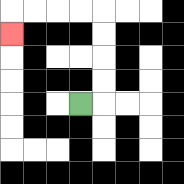{'start': '[3, 4]', 'end': '[0, 1]', 'path_directions': 'R,U,U,U,U,L,L,L,L,D', 'path_coordinates': '[[3, 4], [4, 4], [4, 3], [4, 2], [4, 1], [4, 0], [3, 0], [2, 0], [1, 0], [0, 0], [0, 1]]'}